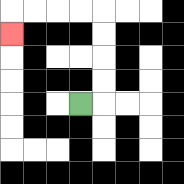{'start': '[3, 4]', 'end': '[0, 1]', 'path_directions': 'R,U,U,U,U,L,L,L,L,D', 'path_coordinates': '[[3, 4], [4, 4], [4, 3], [4, 2], [4, 1], [4, 0], [3, 0], [2, 0], [1, 0], [0, 0], [0, 1]]'}